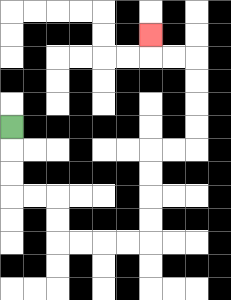{'start': '[0, 5]', 'end': '[6, 1]', 'path_directions': 'D,D,D,R,R,D,D,R,R,R,R,U,U,U,U,R,R,U,U,U,U,L,L,U', 'path_coordinates': '[[0, 5], [0, 6], [0, 7], [0, 8], [1, 8], [2, 8], [2, 9], [2, 10], [3, 10], [4, 10], [5, 10], [6, 10], [6, 9], [6, 8], [6, 7], [6, 6], [7, 6], [8, 6], [8, 5], [8, 4], [8, 3], [8, 2], [7, 2], [6, 2], [6, 1]]'}